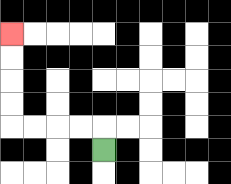{'start': '[4, 6]', 'end': '[0, 1]', 'path_directions': 'U,L,L,L,L,U,U,U,U', 'path_coordinates': '[[4, 6], [4, 5], [3, 5], [2, 5], [1, 5], [0, 5], [0, 4], [0, 3], [0, 2], [0, 1]]'}